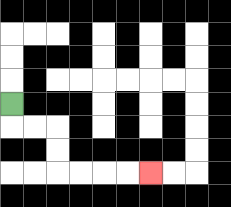{'start': '[0, 4]', 'end': '[6, 7]', 'path_directions': 'D,R,R,D,D,R,R,R,R', 'path_coordinates': '[[0, 4], [0, 5], [1, 5], [2, 5], [2, 6], [2, 7], [3, 7], [4, 7], [5, 7], [6, 7]]'}